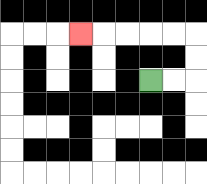{'start': '[6, 3]', 'end': '[3, 1]', 'path_directions': 'R,R,U,U,L,L,L,L,L', 'path_coordinates': '[[6, 3], [7, 3], [8, 3], [8, 2], [8, 1], [7, 1], [6, 1], [5, 1], [4, 1], [3, 1]]'}